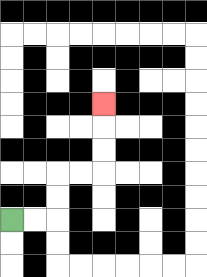{'start': '[0, 9]', 'end': '[4, 4]', 'path_directions': 'R,R,U,U,R,R,U,U,U', 'path_coordinates': '[[0, 9], [1, 9], [2, 9], [2, 8], [2, 7], [3, 7], [4, 7], [4, 6], [4, 5], [4, 4]]'}